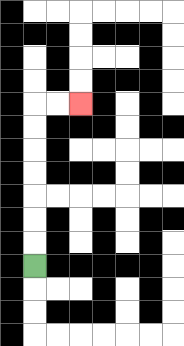{'start': '[1, 11]', 'end': '[3, 4]', 'path_directions': 'U,U,U,U,U,U,U,R,R', 'path_coordinates': '[[1, 11], [1, 10], [1, 9], [1, 8], [1, 7], [1, 6], [1, 5], [1, 4], [2, 4], [3, 4]]'}